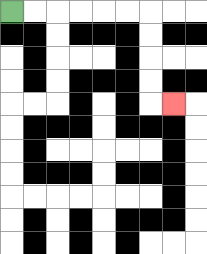{'start': '[0, 0]', 'end': '[7, 4]', 'path_directions': 'R,R,R,R,R,R,D,D,D,D,R', 'path_coordinates': '[[0, 0], [1, 0], [2, 0], [3, 0], [4, 0], [5, 0], [6, 0], [6, 1], [6, 2], [6, 3], [6, 4], [7, 4]]'}